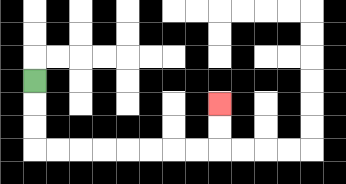{'start': '[1, 3]', 'end': '[9, 4]', 'path_directions': 'D,D,D,R,R,R,R,R,R,R,R,U,U', 'path_coordinates': '[[1, 3], [1, 4], [1, 5], [1, 6], [2, 6], [3, 6], [4, 6], [5, 6], [6, 6], [7, 6], [8, 6], [9, 6], [9, 5], [9, 4]]'}